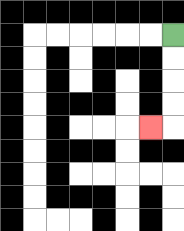{'start': '[7, 1]', 'end': '[6, 5]', 'path_directions': 'D,D,D,D,L', 'path_coordinates': '[[7, 1], [7, 2], [7, 3], [7, 4], [7, 5], [6, 5]]'}